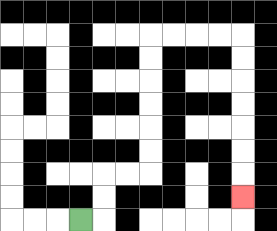{'start': '[3, 9]', 'end': '[10, 8]', 'path_directions': 'R,U,U,R,R,U,U,U,U,U,U,R,R,R,R,D,D,D,D,D,D,D', 'path_coordinates': '[[3, 9], [4, 9], [4, 8], [4, 7], [5, 7], [6, 7], [6, 6], [6, 5], [6, 4], [6, 3], [6, 2], [6, 1], [7, 1], [8, 1], [9, 1], [10, 1], [10, 2], [10, 3], [10, 4], [10, 5], [10, 6], [10, 7], [10, 8]]'}